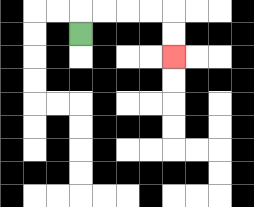{'start': '[3, 1]', 'end': '[7, 2]', 'path_directions': 'U,R,R,R,R,D,D', 'path_coordinates': '[[3, 1], [3, 0], [4, 0], [5, 0], [6, 0], [7, 0], [7, 1], [7, 2]]'}